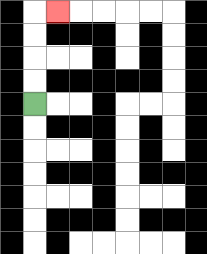{'start': '[1, 4]', 'end': '[2, 0]', 'path_directions': 'U,U,U,U,R', 'path_coordinates': '[[1, 4], [1, 3], [1, 2], [1, 1], [1, 0], [2, 0]]'}